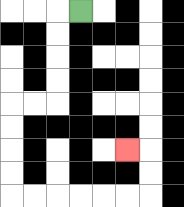{'start': '[3, 0]', 'end': '[5, 6]', 'path_directions': 'L,D,D,D,D,L,L,D,D,D,D,R,R,R,R,R,R,U,U,L', 'path_coordinates': '[[3, 0], [2, 0], [2, 1], [2, 2], [2, 3], [2, 4], [1, 4], [0, 4], [0, 5], [0, 6], [0, 7], [0, 8], [1, 8], [2, 8], [3, 8], [4, 8], [5, 8], [6, 8], [6, 7], [6, 6], [5, 6]]'}